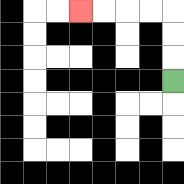{'start': '[7, 3]', 'end': '[3, 0]', 'path_directions': 'U,U,U,L,L,L,L', 'path_coordinates': '[[7, 3], [7, 2], [7, 1], [7, 0], [6, 0], [5, 0], [4, 0], [3, 0]]'}